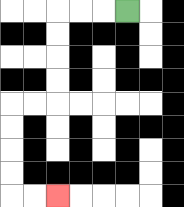{'start': '[5, 0]', 'end': '[2, 8]', 'path_directions': 'L,L,L,D,D,D,D,L,L,D,D,D,D,R,R', 'path_coordinates': '[[5, 0], [4, 0], [3, 0], [2, 0], [2, 1], [2, 2], [2, 3], [2, 4], [1, 4], [0, 4], [0, 5], [0, 6], [0, 7], [0, 8], [1, 8], [2, 8]]'}